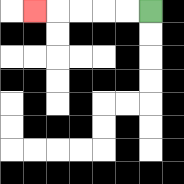{'start': '[6, 0]', 'end': '[1, 0]', 'path_directions': 'L,L,L,L,L', 'path_coordinates': '[[6, 0], [5, 0], [4, 0], [3, 0], [2, 0], [1, 0]]'}